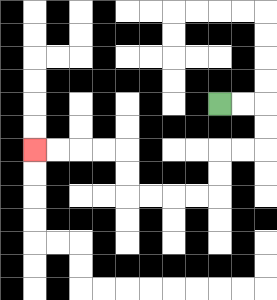{'start': '[9, 4]', 'end': '[1, 6]', 'path_directions': 'R,R,D,D,L,L,D,D,L,L,L,L,U,U,L,L,L,L', 'path_coordinates': '[[9, 4], [10, 4], [11, 4], [11, 5], [11, 6], [10, 6], [9, 6], [9, 7], [9, 8], [8, 8], [7, 8], [6, 8], [5, 8], [5, 7], [5, 6], [4, 6], [3, 6], [2, 6], [1, 6]]'}